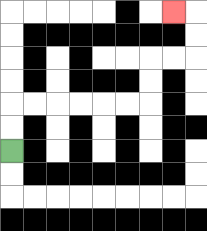{'start': '[0, 6]', 'end': '[7, 0]', 'path_directions': 'U,U,R,R,R,R,R,R,U,U,R,R,U,U,L', 'path_coordinates': '[[0, 6], [0, 5], [0, 4], [1, 4], [2, 4], [3, 4], [4, 4], [5, 4], [6, 4], [6, 3], [6, 2], [7, 2], [8, 2], [8, 1], [8, 0], [7, 0]]'}